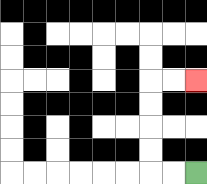{'start': '[8, 7]', 'end': '[8, 3]', 'path_directions': 'L,L,U,U,U,U,R,R', 'path_coordinates': '[[8, 7], [7, 7], [6, 7], [6, 6], [6, 5], [6, 4], [6, 3], [7, 3], [8, 3]]'}